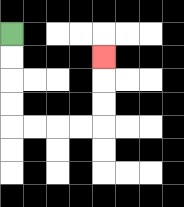{'start': '[0, 1]', 'end': '[4, 2]', 'path_directions': 'D,D,D,D,R,R,R,R,U,U,U', 'path_coordinates': '[[0, 1], [0, 2], [0, 3], [0, 4], [0, 5], [1, 5], [2, 5], [3, 5], [4, 5], [4, 4], [4, 3], [4, 2]]'}